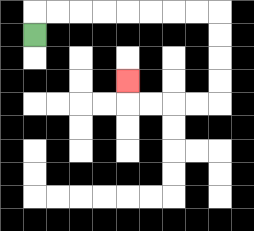{'start': '[1, 1]', 'end': '[5, 3]', 'path_directions': 'U,R,R,R,R,R,R,R,R,D,D,D,D,L,L,L,L,U', 'path_coordinates': '[[1, 1], [1, 0], [2, 0], [3, 0], [4, 0], [5, 0], [6, 0], [7, 0], [8, 0], [9, 0], [9, 1], [9, 2], [9, 3], [9, 4], [8, 4], [7, 4], [6, 4], [5, 4], [5, 3]]'}